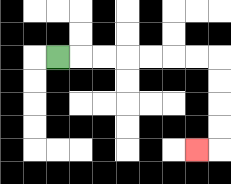{'start': '[2, 2]', 'end': '[8, 6]', 'path_directions': 'R,R,R,R,R,R,R,D,D,D,D,L', 'path_coordinates': '[[2, 2], [3, 2], [4, 2], [5, 2], [6, 2], [7, 2], [8, 2], [9, 2], [9, 3], [9, 4], [9, 5], [9, 6], [8, 6]]'}